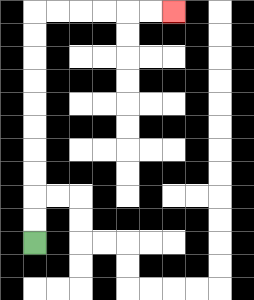{'start': '[1, 10]', 'end': '[7, 0]', 'path_directions': 'U,U,U,U,U,U,U,U,U,U,R,R,R,R,R,R', 'path_coordinates': '[[1, 10], [1, 9], [1, 8], [1, 7], [1, 6], [1, 5], [1, 4], [1, 3], [1, 2], [1, 1], [1, 0], [2, 0], [3, 0], [4, 0], [5, 0], [6, 0], [7, 0]]'}